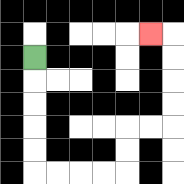{'start': '[1, 2]', 'end': '[6, 1]', 'path_directions': 'D,D,D,D,D,R,R,R,R,U,U,R,R,U,U,U,U,L', 'path_coordinates': '[[1, 2], [1, 3], [1, 4], [1, 5], [1, 6], [1, 7], [2, 7], [3, 7], [4, 7], [5, 7], [5, 6], [5, 5], [6, 5], [7, 5], [7, 4], [7, 3], [7, 2], [7, 1], [6, 1]]'}